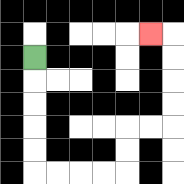{'start': '[1, 2]', 'end': '[6, 1]', 'path_directions': 'D,D,D,D,D,R,R,R,R,U,U,R,R,U,U,U,U,L', 'path_coordinates': '[[1, 2], [1, 3], [1, 4], [1, 5], [1, 6], [1, 7], [2, 7], [3, 7], [4, 7], [5, 7], [5, 6], [5, 5], [6, 5], [7, 5], [7, 4], [7, 3], [7, 2], [7, 1], [6, 1]]'}